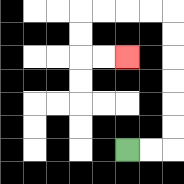{'start': '[5, 6]', 'end': '[5, 2]', 'path_directions': 'R,R,U,U,U,U,U,U,L,L,L,L,D,D,R,R', 'path_coordinates': '[[5, 6], [6, 6], [7, 6], [7, 5], [7, 4], [7, 3], [7, 2], [7, 1], [7, 0], [6, 0], [5, 0], [4, 0], [3, 0], [3, 1], [3, 2], [4, 2], [5, 2]]'}